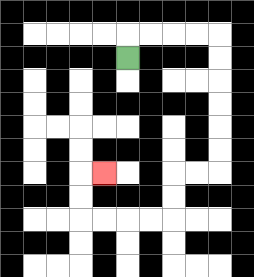{'start': '[5, 2]', 'end': '[4, 7]', 'path_directions': 'U,R,R,R,R,D,D,D,D,D,D,L,L,D,D,L,L,L,L,U,U,R', 'path_coordinates': '[[5, 2], [5, 1], [6, 1], [7, 1], [8, 1], [9, 1], [9, 2], [9, 3], [9, 4], [9, 5], [9, 6], [9, 7], [8, 7], [7, 7], [7, 8], [7, 9], [6, 9], [5, 9], [4, 9], [3, 9], [3, 8], [3, 7], [4, 7]]'}